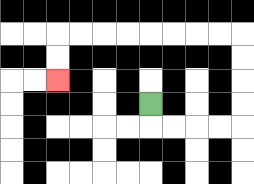{'start': '[6, 4]', 'end': '[2, 3]', 'path_directions': 'D,R,R,R,R,U,U,U,U,L,L,L,L,L,L,L,L,D,D', 'path_coordinates': '[[6, 4], [6, 5], [7, 5], [8, 5], [9, 5], [10, 5], [10, 4], [10, 3], [10, 2], [10, 1], [9, 1], [8, 1], [7, 1], [6, 1], [5, 1], [4, 1], [3, 1], [2, 1], [2, 2], [2, 3]]'}